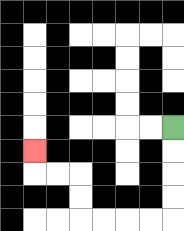{'start': '[7, 5]', 'end': '[1, 6]', 'path_directions': 'D,D,D,D,L,L,L,L,U,U,L,L,U', 'path_coordinates': '[[7, 5], [7, 6], [7, 7], [7, 8], [7, 9], [6, 9], [5, 9], [4, 9], [3, 9], [3, 8], [3, 7], [2, 7], [1, 7], [1, 6]]'}